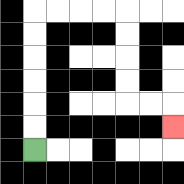{'start': '[1, 6]', 'end': '[7, 5]', 'path_directions': 'U,U,U,U,U,U,R,R,R,R,D,D,D,D,R,R,D', 'path_coordinates': '[[1, 6], [1, 5], [1, 4], [1, 3], [1, 2], [1, 1], [1, 0], [2, 0], [3, 0], [4, 0], [5, 0], [5, 1], [5, 2], [5, 3], [5, 4], [6, 4], [7, 4], [7, 5]]'}